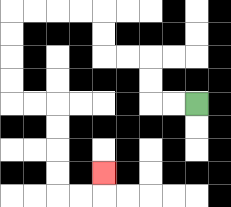{'start': '[8, 4]', 'end': '[4, 7]', 'path_directions': 'L,L,U,U,L,L,U,U,L,L,L,L,D,D,D,D,R,R,D,D,D,D,R,R,U', 'path_coordinates': '[[8, 4], [7, 4], [6, 4], [6, 3], [6, 2], [5, 2], [4, 2], [4, 1], [4, 0], [3, 0], [2, 0], [1, 0], [0, 0], [0, 1], [0, 2], [0, 3], [0, 4], [1, 4], [2, 4], [2, 5], [2, 6], [2, 7], [2, 8], [3, 8], [4, 8], [4, 7]]'}